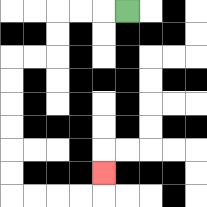{'start': '[5, 0]', 'end': '[4, 7]', 'path_directions': 'L,L,L,D,D,L,L,D,D,D,D,D,D,R,R,R,R,U', 'path_coordinates': '[[5, 0], [4, 0], [3, 0], [2, 0], [2, 1], [2, 2], [1, 2], [0, 2], [0, 3], [0, 4], [0, 5], [0, 6], [0, 7], [0, 8], [1, 8], [2, 8], [3, 8], [4, 8], [4, 7]]'}